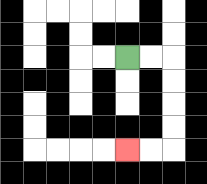{'start': '[5, 2]', 'end': '[5, 6]', 'path_directions': 'R,R,D,D,D,D,L,L', 'path_coordinates': '[[5, 2], [6, 2], [7, 2], [7, 3], [7, 4], [7, 5], [7, 6], [6, 6], [5, 6]]'}